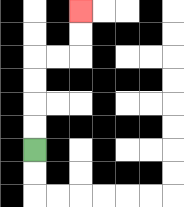{'start': '[1, 6]', 'end': '[3, 0]', 'path_directions': 'U,U,U,U,R,R,U,U', 'path_coordinates': '[[1, 6], [1, 5], [1, 4], [1, 3], [1, 2], [2, 2], [3, 2], [3, 1], [3, 0]]'}